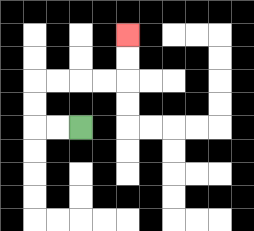{'start': '[3, 5]', 'end': '[5, 1]', 'path_directions': 'L,L,U,U,R,R,R,R,U,U', 'path_coordinates': '[[3, 5], [2, 5], [1, 5], [1, 4], [1, 3], [2, 3], [3, 3], [4, 3], [5, 3], [5, 2], [5, 1]]'}